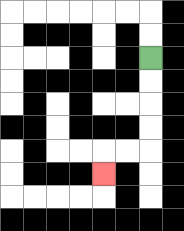{'start': '[6, 2]', 'end': '[4, 7]', 'path_directions': 'D,D,D,D,L,L,D', 'path_coordinates': '[[6, 2], [6, 3], [6, 4], [6, 5], [6, 6], [5, 6], [4, 6], [4, 7]]'}